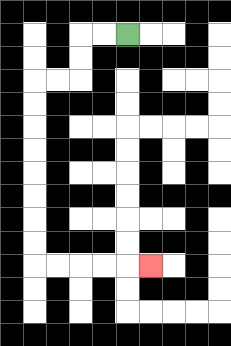{'start': '[5, 1]', 'end': '[6, 11]', 'path_directions': 'L,L,D,D,L,L,D,D,D,D,D,D,D,D,R,R,R,R,R', 'path_coordinates': '[[5, 1], [4, 1], [3, 1], [3, 2], [3, 3], [2, 3], [1, 3], [1, 4], [1, 5], [1, 6], [1, 7], [1, 8], [1, 9], [1, 10], [1, 11], [2, 11], [3, 11], [4, 11], [5, 11], [6, 11]]'}